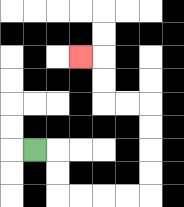{'start': '[1, 6]', 'end': '[3, 2]', 'path_directions': 'R,D,D,R,R,R,R,U,U,U,U,L,L,U,U,L', 'path_coordinates': '[[1, 6], [2, 6], [2, 7], [2, 8], [3, 8], [4, 8], [5, 8], [6, 8], [6, 7], [6, 6], [6, 5], [6, 4], [5, 4], [4, 4], [4, 3], [4, 2], [3, 2]]'}